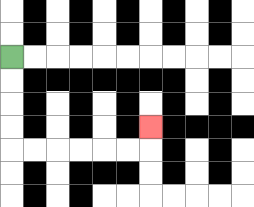{'start': '[0, 2]', 'end': '[6, 5]', 'path_directions': 'D,D,D,D,R,R,R,R,R,R,U', 'path_coordinates': '[[0, 2], [0, 3], [0, 4], [0, 5], [0, 6], [1, 6], [2, 6], [3, 6], [4, 6], [5, 6], [6, 6], [6, 5]]'}